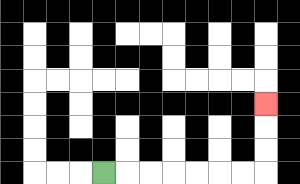{'start': '[4, 7]', 'end': '[11, 4]', 'path_directions': 'R,R,R,R,R,R,R,U,U,U', 'path_coordinates': '[[4, 7], [5, 7], [6, 7], [7, 7], [8, 7], [9, 7], [10, 7], [11, 7], [11, 6], [11, 5], [11, 4]]'}